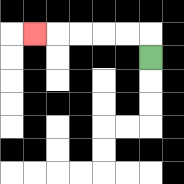{'start': '[6, 2]', 'end': '[1, 1]', 'path_directions': 'U,L,L,L,L,L', 'path_coordinates': '[[6, 2], [6, 1], [5, 1], [4, 1], [3, 1], [2, 1], [1, 1]]'}